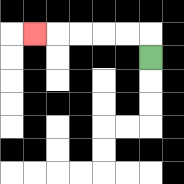{'start': '[6, 2]', 'end': '[1, 1]', 'path_directions': 'U,L,L,L,L,L', 'path_coordinates': '[[6, 2], [6, 1], [5, 1], [4, 1], [3, 1], [2, 1], [1, 1]]'}